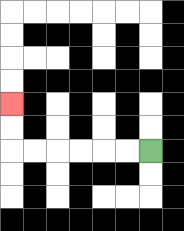{'start': '[6, 6]', 'end': '[0, 4]', 'path_directions': 'L,L,L,L,L,L,U,U', 'path_coordinates': '[[6, 6], [5, 6], [4, 6], [3, 6], [2, 6], [1, 6], [0, 6], [0, 5], [0, 4]]'}